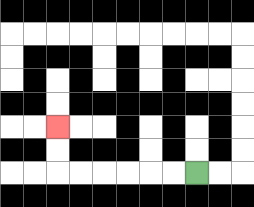{'start': '[8, 7]', 'end': '[2, 5]', 'path_directions': 'L,L,L,L,L,L,U,U', 'path_coordinates': '[[8, 7], [7, 7], [6, 7], [5, 7], [4, 7], [3, 7], [2, 7], [2, 6], [2, 5]]'}